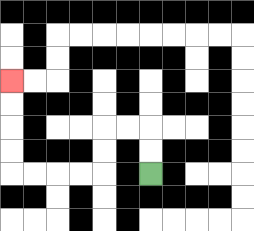{'start': '[6, 7]', 'end': '[0, 3]', 'path_directions': 'U,U,L,L,D,D,L,L,L,L,U,U,U,U', 'path_coordinates': '[[6, 7], [6, 6], [6, 5], [5, 5], [4, 5], [4, 6], [4, 7], [3, 7], [2, 7], [1, 7], [0, 7], [0, 6], [0, 5], [0, 4], [0, 3]]'}